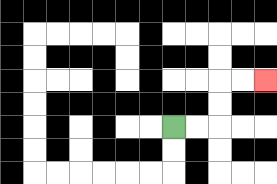{'start': '[7, 5]', 'end': '[11, 3]', 'path_directions': 'R,R,U,U,R,R', 'path_coordinates': '[[7, 5], [8, 5], [9, 5], [9, 4], [9, 3], [10, 3], [11, 3]]'}